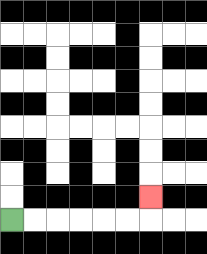{'start': '[0, 9]', 'end': '[6, 8]', 'path_directions': 'R,R,R,R,R,R,U', 'path_coordinates': '[[0, 9], [1, 9], [2, 9], [3, 9], [4, 9], [5, 9], [6, 9], [6, 8]]'}